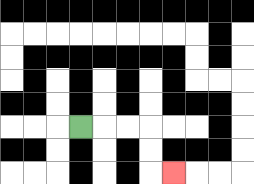{'start': '[3, 5]', 'end': '[7, 7]', 'path_directions': 'R,R,R,D,D,R', 'path_coordinates': '[[3, 5], [4, 5], [5, 5], [6, 5], [6, 6], [6, 7], [7, 7]]'}